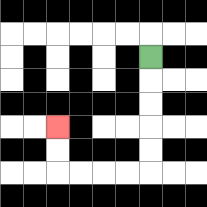{'start': '[6, 2]', 'end': '[2, 5]', 'path_directions': 'D,D,D,D,D,L,L,L,L,U,U', 'path_coordinates': '[[6, 2], [6, 3], [6, 4], [6, 5], [6, 6], [6, 7], [5, 7], [4, 7], [3, 7], [2, 7], [2, 6], [2, 5]]'}